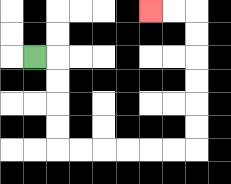{'start': '[1, 2]', 'end': '[6, 0]', 'path_directions': 'R,D,D,D,D,R,R,R,R,R,R,U,U,U,U,U,U,L,L', 'path_coordinates': '[[1, 2], [2, 2], [2, 3], [2, 4], [2, 5], [2, 6], [3, 6], [4, 6], [5, 6], [6, 6], [7, 6], [8, 6], [8, 5], [8, 4], [8, 3], [8, 2], [8, 1], [8, 0], [7, 0], [6, 0]]'}